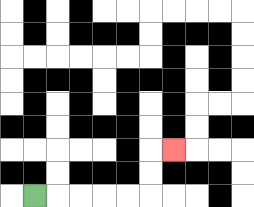{'start': '[1, 8]', 'end': '[7, 6]', 'path_directions': 'R,R,R,R,R,U,U,R', 'path_coordinates': '[[1, 8], [2, 8], [3, 8], [4, 8], [5, 8], [6, 8], [6, 7], [6, 6], [7, 6]]'}